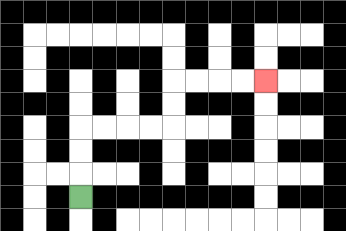{'start': '[3, 8]', 'end': '[11, 3]', 'path_directions': 'U,U,U,R,R,R,R,U,U,R,R,R,R', 'path_coordinates': '[[3, 8], [3, 7], [3, 6], [3, 5], [4, 5], [5, 5], [6, 5], [7, 5], [7, 4], [7, 3], [8, 3], [9, 3], [10, 3], [11, 3]]'}